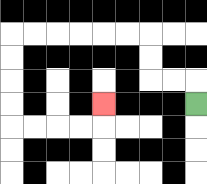{'start': '[8, 4]', 'end': '[4, 4]', 'path_directions': 'U,L,L,U,U,L,L,L,L,L,L,D,D,D,D,R,R,R,R,U', 'path_coordinates': '[[8, 4], [8, 3], [7, 3], [6, 3], [6, 2], [6, 1], [5, 1], [4, 1], [3, 1], [2, 1], [1, 1], [0, 1], [0, 2], [0, 3], [0, 4], [0, 5], [1, 5], [2, 5], [3, 5], [4, 5], [4, 4]]'}